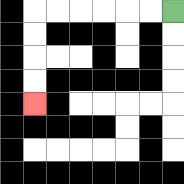{'start': '[7, 0]', 'end': '[1, 4]', 'path_directions': 'L,L,L,L,L,L,D,D,D,D', 'path_coordinates': '[[7, 0], [6, 0], [5, 0], [4, 0], [3, 0], [2, 0], [1, 0], [1, 1], [1, 2], [1, 3], [1, 4]]'}